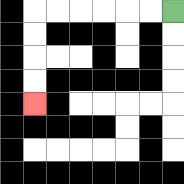{'start': '[7, 0]', 'end': '[1, 4]', 'path_directions': 'L,L,L,L,L,L,D,D,D,D', 'path_coordinates': '[[7, 0], [6, 0], [5, 0], [4, 0], [3, 0], [2, 0], [1, 0], [1, 1], [1, 2], [1, 3], [1, 4]]'}